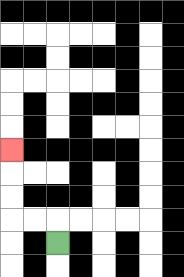{'start': '[2, 10]', 'end': '[0, 6]', 'path_directions': 'U,L,L,U,U,U', 'path_coordinates': '[[2, 10], [2, 9], [1, 9], [0, 9], [0, 8], [0, 7], [0, 6]]'}